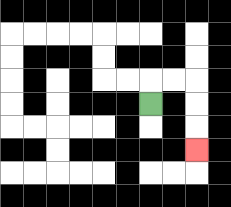{'start': '[6, 4]', 'end': '[8, 6]', 'path_directions': 'U,R,R,D,D,D', 'path_coordinates': '[[6, 4], [6, 3], [7, 3], [8, 3], [8, 4], [8, 5], [8, 6]]'}